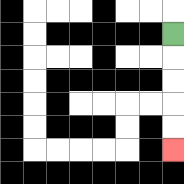{'start': '[7, 1]', 'end': '[7, 6]', 'path_directions': 'D,D,D,D,D', 'path_coordinates': '[[7, 1], [7, 2], [7, 3], [7, 4], [7, 5], [7, 6]]'}